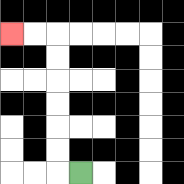{'start': '[3, 7]', 'end': '[0, 1]', 'path_directions': 'L,U,U,U,U,U,U,L,L', 'path_coordinates': '[[3, 7], [2, 7], [2, 6], [2, 5], [2, 4], [2, 3], [2, 2], [2, 1], [1, 1], [0, 1]]'}